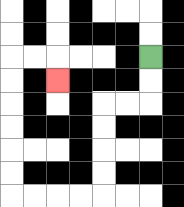{'start': '[6, 2]', 'end': '[2, 3]', 'path_directions': 'D,D,L,L,D,D,D,D,L,L,L,L,U,U,U,U,U,U,R,R,D', 'path_coordinates': '[[6, 2], [6, 3], [6, 4], [5, 4], [4, 4], [4, 5], [4, 6], [4, 7], [4, 8], [3, 8], [2, 8], [1, 8], [0, 8], [0, 7], [0, 6], [0, 5], [0, 4], [0, 3], [0, 2], [1, 2], [2, 2], [2, 3]]'}